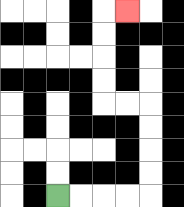{'start': '[2, 8]', 'end': '[5, 0]', 'path_directions': 'R,R,R,R,U,U,U,U,L,L,U,U,U,U,R', 'path_coordinates': '[[2, 8], [3, 8], [4, 8], [5, 8], [6, 8], [6, 7], [6, 6], [6, 5], [6, 4], [5, 4], [4, 4], [4, 3], [4, 2], [4, 1], [4, 0], [5, 0]]'}